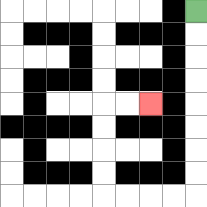{'start': '[8, 0]', 'end': '[6, 4]', 'path_directions': 'D,D,D,D,D,D,D,D,L,L,L,L,U,U,U,U,R,R', 'path_coordinates': '[[8, 0], [8, 1], [8, 2], [8, 3], [8, 4], [8, 5], [8, 6], [8, 7], [8, 8], [7, 8], [6, 8], [5, 8], [4, 8], [4, 7], [4, 6], [4, 5], [4, 4], [5, 4], [6, 4]]'}